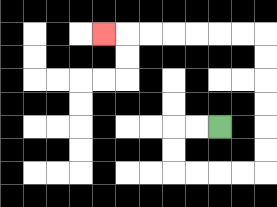{'start': '[9, 5]', 'end': '[4, 1]', 'path_directions': 'L,L,D,D,R,R,R,R,U,U,U,U,U,U,L,L,L,L,L,L,L', 'path_coordinates': '[[9, 5], [8, 5], [7, 5], [7, 6], [7, 7], [8, 7], [9, 7], [10, 7], [11, 7], [11, 6], [11, 5], [11, 4], [11, 3], [11, 2], [11, 1], [10, 1], [9, 1], [8, 1], [7, 1], [6, 1], [5, 1], [4, 1]]'}